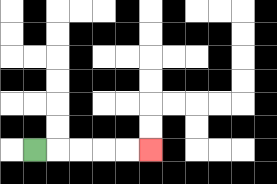{'start': '[1, 6]', 'end': '[6, 6]', 'path_directions': 'R,R,R,R,R', 'path_coordinates': '[[1, 6], [2, 6], [3, 6], [4, 6], [5, 6], [6, 6]]'}